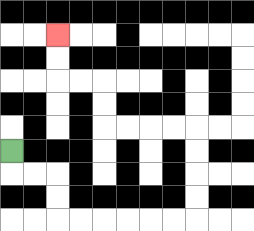{'start': '[0, 6]', 'end': '[2, 1]', 'path_directions': 'D,R,R,D,D,R,R,R,R,R,R,U,U,U,U,L,L,L,L,U,U,L,L,U,U', 'path_coordinates': '[[0, 6], [0, 7], [1, 7], [2, 7], [2, 8], [2, 9], [3, 9], [4, 9], [5, 9], [6, 9], [7, 9], [8, 9], [8, 8], [8, 7], [8, 6], [8, 5], [7, 5], [6, 5], [5, 5], [4, 5], [4, 4], [4, 3], [3, 3], [2, 3], [2, 2], [2, 1]]'}